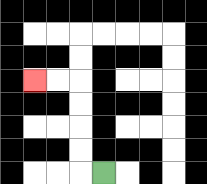{'start': '[4, 7]', 'end': '[1, 3]', 'path_directions': 'L,U,U,U,U,L,L', 'path_coordinates': '[[4, 7], [3, 7], [3, 6], [3, 5], [3, 4], [3, 3], [2, 3], [1, 3]]'}